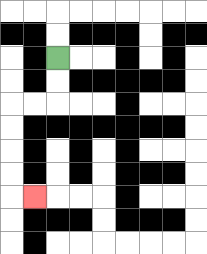{'start': '[2, 2]', 'end': '[1, 8]', 'path_directions': 'D,D,L,L,D,D,D,D,R', 'path_coordinates': '[[2, 2], [2, 3], [2, 4], [1, 4], [0, 4], [0, 5], [0, 6], [0, 7], [0, 8], [1, 8]]'}